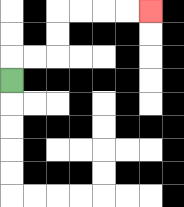{'start': '[0, 3]', 'end': '[6, 0]', 'path_directions': 'U,R,R,U,U,R,R,R,R', 'path_coordinates': '[[0, 3], [0, 2], [1, 2], [2, 2], [2, 1], [2, 0], [3, 0], [4, 0], [5, 0], [6, 0]]'}